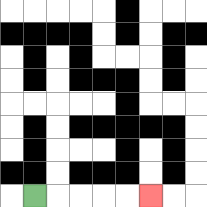{'start': '[1, 8]', 'end': '[6, 8]', 'path_directions': 'R,R,R,R,R', 'path_coordinates': '[[1, 8], [2, 8], [3, 8], [4, 8], [5, 8], [6, 8]]'}